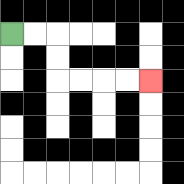{'start': '[0, 1]', 'end': '[6, 3]', 'path_directions': 'R,R,D,D,R,R,R,R', 'path_coordinates': '[[0, 1], [1, 1], [2, 1], [2, 2], [2, 3], [3, 3], [4, 3], [5, 3], [6, 3]]'}